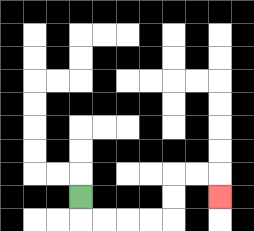{'start': '[3, 8]', 'end': '[9, 8]', 'path_directions': 'D,R,R,R,R,U,U,R,R,D', 'path_coordinates': '[[3, 8], [3, 9], [4, 9], [5, 9], [6, 9], [7, 9], [7, 8], [7, 7], [8, 7], [9, 7], [9, 8]]'}